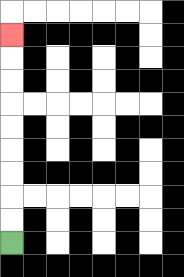{'start': '[0, 10]', 'end': '[0, 1]', 'path_directions': 'U,U,U,U,U,U,U,U,U', 'path_coordinates': '[[0, 10], [0, 9], [0, 8], [0, 7], [0, 6], [0, 5], [0, 4], [0, 3], [0, 2], [0, 1]]'}